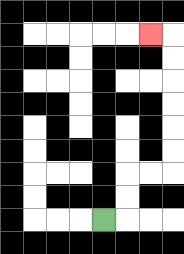{'start': '[4, 9]', 'end': '[6, 1]', 'path_directions': 'R,U,U,R,R,U,U,U,U,U,U,L', 'path_coordinates': '[[4, 9], [5, 9], [5, 8], [5, 7], [6, 7], [7, 7], [7, 6], [7, 5], [7, 4], [7, 3], [7, 2], [7, 1], [6, 1]]'}